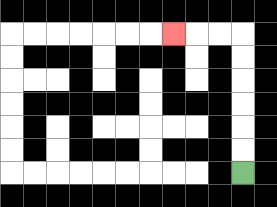{'start': '[10, 7]', 'end': '[7, 1]', 'path_directions': 'U,U,U,U,U,U,L,L,L', 'path_coordinates': '[[10, 7], [10, 6], [10, 5], [10, 4], [10, 3], [10, 2], [10, 1], [9, 1], [8, 1], [7, 1]]'}